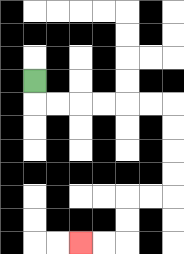{'start': '[1, 3]', 'end': '[3, 10]', 'path_directions': 'D,R,R,R,R,R,R,D,D,D,D,L,L,D,D,L,L', 'path_coordinates': '[[1, 3], [1, 4], [2, 4], [3, 4], [4, 4], [5, 4], [6, 4], [7, 4], [7, 5], [7, 6], [7, 7], [7, 8], [6, 8], [5, 8], [5, 9], [5, 10], [4, 10], [3, 10]]'}